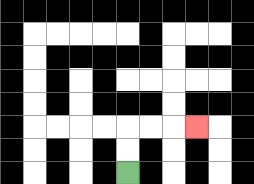{'start': '[5, 7]', 'end': '[8, 5]', 'path_directions': 'U,U,R,R,R', 'path_coordinates': '[[5, 7], [5, 6], [5, 5], [6, 5], [7, 5], [8, 5]]'}